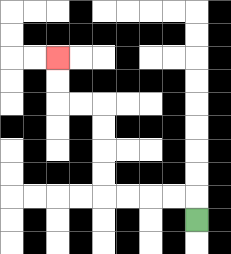{'start': '[8, 9]', 'end': '[2, 2]', 'path_directions': 'U,L,L,L,L,U,U,U,U,L,L,U,U', 'path_coordinates': '[[8, 9], [8, 8], [7, 8], [6, 8], [5, 8], [4, 8], [4, 7], [4, 6], [4, 5], [4, 4], [3, 4], [2, 4], [2, 3], [2, 2]]'}